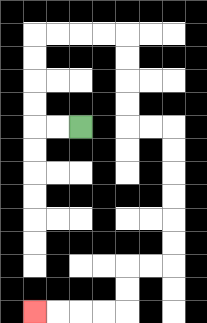{'start': '[3, 5]', 'end': '[1, 13]', 'path_directions': 'L,L,U,U,U,U,R,R,R,R,D,D,D,D,R,R,D,D,D,D,D,D,L,L,D,D,L,L,L,L', 'path_coordinates': '[[3, 5], [2, 5], [1, 5], [1, 4], [1, 3], [1, 2], [1, 1], [2, 1], [3, 1], [4, 1], [5, 1], [5, 2], [5, 3], [5, 4], [5, 5], [6, 5], [7, 5], [7, 6], [7, 7], [7, 8], [7, 9], [7, 10], [7, 11], [6, 11], [5, 11], [5, 12], [5, 13], [4, 13], [3, 13], [2, 13], [1, 13]]'}